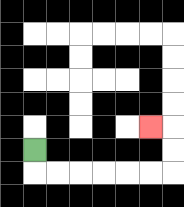{'start': '[1, 6]', 'end': '[6, 5]', 'path_directions': 'D,R,R,R,R,R,R,U,U,L', 'path_coordinates': '[[1, 6], [1, 7], [2, 7], [3, 7], [4, 7], [5, 7], [6, 7], [7, 7], [7, 6], [7, 5], [6, 5]]'}